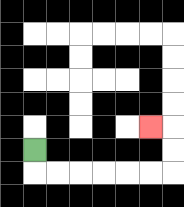{'start': '[1, 6]', 'end': '[6, 5]', 'path_directions': 'D,R,R,R,R,R,R,U,U,L', 'path_coordinates': '[[1, 6], [1, 7], [2, 7], [3, 7], [4, 7], [5, 7], [6, 7], [7, 7], [7, 6], [7, 5], [6, 5]]'}